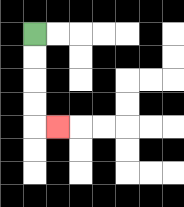{'start': '[1, 1]', 'end': '[2, 5]', 'path_directions': 'D,D,D,D,R', 'path_coordinates': '[[1, 1], [1, 2], [1, 3], [1, 4], [1, 5], [2, 5]]'}